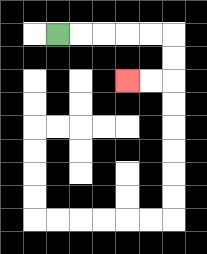{'start': '[2, 1]', 'end': '[5, 3]', 'path_directions': 'R,R,R,R,R,D,D,L,L', 'path_coordinates': '[[2, 1], [3, 1], [4, 1], [5, 1], [6, 1], [7, 1], [7, 2], [7, 3], [6, 3], [5, 3]]'}